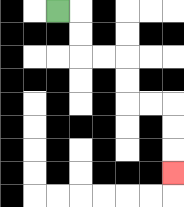{'start': '[2, 0]', 'end': '[7, 7]', 'path_directions': 'R,D,D,R,R,D,D,R,R,D,D,D', 'path_coordinates': '[[2, 0], [3, 0], [3, 1], [3, 2], [4, 2], [5, 2], [5, 3], [5, 4], [6, 4], [7, 4], [7, 5], [7, 6], [7, 7]]'}